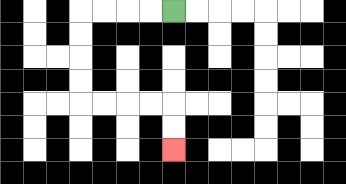{'start': '[7, 0]', 'end': '[7, 6]', 'path_directions': 'L,L,L,L,D,D,D,D,R,R,R,R,D,D', 'path_coordinates': '[[7, 0], [6, 0], [5, 0], [4, 0], [3, 0], [3, 1], [3, 2], [3, 3], [3, 4], [4, 4], [5, 4], [6, 4], [7, 4], [7, 5], [7, 6]]'}